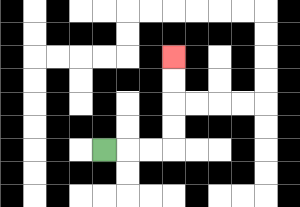{'start': '[4, 6]', 'end': '[7, 2]', 'path_directions': 'R,R,R,U,U,U,U', 'path_coordinates': '[[4, 6], [5, 6], [6, 6], [7, 6], [7, 5], [7, 4], [7, 3], [7, 2]]'}